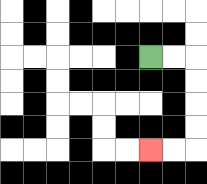{'start': '[6, 2]', 'end': '[6, 6]', 'path_directions': 'R,R,D,D,D,D,L,L', 'path_coordinates': '[[6, 2], [7, 2], [8, 2], [8, 3], [8, 4], [8, 5], [8, 6], [7, 6], [6, 6]]'}